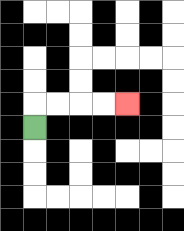{'start': '[1, 5]', 'end': '[5, 4]', 'path_directions': 'U,R,R,R,R', 'path_coordinates': '[[1, 5], [1, 4], [2, 4], [3, 4], [4, 4], [5, 4]]'}